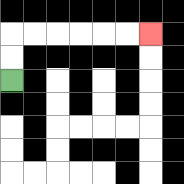{'start': '[0, 3]', 'end': '[6, 1]', 'path_directions': 'U,U,R,R,R,R,R,R', 'path_coordinates': '[[0, 3], [0, 2], [0, 1], [1, 1], [2, 1], [3, 1], [4, 1], [5, 1], [6, 1]]'}